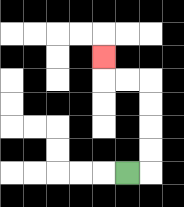{'start': '[5, 7]', 'end': '[4, 2]', 'path_directions': 'R,U,U,U,U,L,L,U', 'path_coordinates': '[[5, 7], [6, 7], [6, 6], [6, 5], [6, 4], [6, 3], [5, 3], [4, 3], [4, 2]]'}